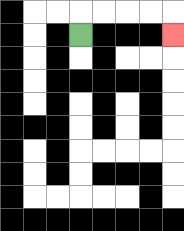{'start': '[3, 1]', 'end': '[7, 1]', 'path_directions': 'U,R,R,R,R,D', 'path_coordinates': '[[3, 1], [3, 0], [4, 0], [5, 0], [6, 0], [7, 0], [7, 1]]'}